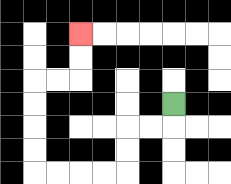{'start': '[7, 4]', 'end': '[3, 1]', 'path_directions': 'D,L,L,D,D,L,L,L,L,U,U,U,U,R,R,U,U', 'path_coordinates': '[[7, 4], [7, 5], [6, 5], [5, 5], [5, 6], [5, 7], [4, 7], [3, 7], [2, 7], [1, 7], [1, 6], [1, 5], [1, 4], [1, 3], [2, 3], [3, 3], [3, 2], [3, 1]]'}